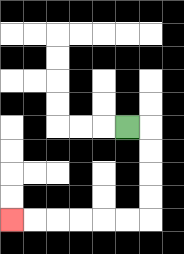{'start': '[5, 5]', 'end': '[0, 9]', 'path_directions': 'R,D,D,D,D,L,L,L,L,L,L', 'path_coordinates': '[[5, 5], [6, 5], [6, 6], [6, 7], [6, 8], [6, 9], [5, 9], [4, 9], [3, 9], [2, 9], [1, 9], [0, 9]]'}